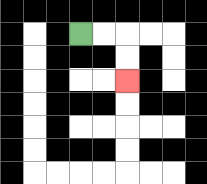{'start': '[3, 1]', 'end': '[5, 3]', 'path_directions': 'R,R,D,D', 'path_coordinates': '[[3, 1], [4, 1], [5, 1], [5, 2], [5, 3]]'}